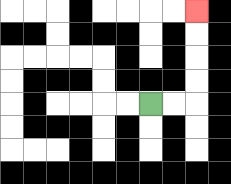{'start': '[6, 4]', 'end': '[8, 0]', 'path_directions': 'R,R,U,U,U,U', 'path_coordinates': '[[6, 4], [7, 4], [8, 4], [8, 3], [8, 2], [8, 1], [8, 0]]'}